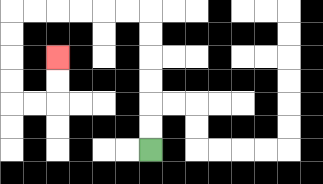{'start': '[6, 6]', 'end': '[2, 2]', 'path_directions': 'U,U,U,U,U,U,L,L,L,L,L,L,D,D,D,D,R,R,U,U', 'path_coordinates': '[[6, 6], [6, 5], [6, 4], [6, 3], [6, 2], [6, 1], [6, 0], [5, 0], [4, 0], [3, 0], [2, 0], [1, 0], [0, 0], [0, 1], [0, 2], [0, 3], [0, 4], [1, 4], [2, 4], [2, 3], [2, 2]]'}